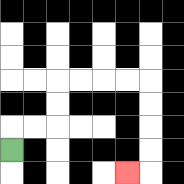{'start': '[0, 6]', 'end': '[5, 7]', 'path_directions': 'U,R,R,U,U,R,R,R,R,D,D,D,D,L', 'path_coordinates': '[[0, 6], [0, 5], [1, 5], [2, 5], [2, 4], [2, 3], [3, 3], [4, 3], [5, 3], [6, 3], [6, 4], [6, 5], [6, 6], [6, 7], [5, 7]]'}